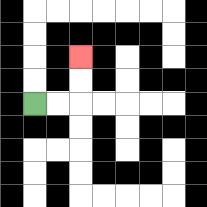{'start': '[1, 4]', 'end': '[3, 2]', 'path_directions': 'R,R,U,U', 'path_coordinates': '[[1, 4], [2, 4], [3, 4], [3, 3], [3, 2]]'}